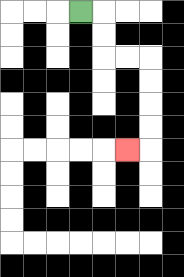{'start': '[3, 0]', 'end': '[5, 6]', 'path_directions': 'R,D,D,R,R,D,D,D,D,L', 'path_coordinates': '[[3, 0], [4, 0], [4, 1], [4, 2], [5, 2], [6, 2], [6, 3], [6, 4], [6, 5], [6, 6], [5, 6]]'}